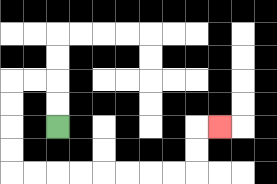{'start': '[2, 5]', 'end': '[9, 5]', 'path_directions': 'U,U,L,L,D,D,D,D,R,R,R,R,R,R,R,R,U,U,R', 'path_coordinates': '[[2, 5], [2, 4], [2, 3], [1, 3], [0, 3], [0, 4], [0, 5], [0, 6], [0, 7], [1, 7], [2, 7], [3, 7], [4, 7], [5, 7], [6, 7], [7, 7], [8, 7], [8, 6], [8, 5], [9, 5]]'}